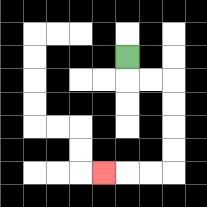{'start': '[5, 2]', 'end': '[4, 7]', 'path_directions': 'D,R,R,D,D,D,D,L,L,L', 'path_coordinates': '[[5, 2], [5, 3], [6, 3], [7, 3], [7, 4], [7, 5], [7, 6], [7, 7], [6, 7], [5, 7], [4, 7]]'}